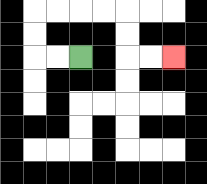{'start': '[3, 2]', 'end': '[7, 2]', 'path_directions': 'L,L,U,U,R,R,R,R,D,D,R,R', 'path_coordinates': '[[3, 2], [2, 2], [1, 2], [1, 1], [1, 0], [2, 0], [3, 0], [4, 0], [5, 0], [5, 1], [5, 2], [6, 2], [7, 2]]'}